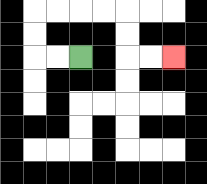{'start': '[3, 2]', 'end': '[7, 2]', 'path_directions': 'L,L,U,U,R,R,R,R,D,D,R,R', 'path_coordinates': '[[3, 2], [2, 2], [1, 2], [1, 1], [1, 0], [2, 0], [3, 0], [4, 0], [5, 0], [5, 1], [5, 2], [6, 2], [7, 2]]'}